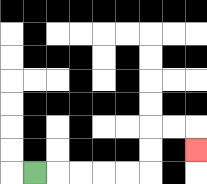{'start': '[1, 7]', 'end': '[8, 6]', 'path_directions': 'R,R,R,R,R,U,U,R,R,D', 'path_coordinates': '[[1, 7], [2, 7], [3, 7], [4, 7], [5, 7], [6, 7], [6, 6], [6, 5], [7, 5], [8, 5], [8, 6]]'}